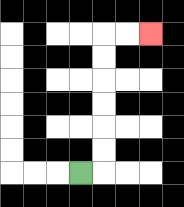{'start': '[3, 7]', 'end': '[6, 1]', 'path_directions': 'R,U,U,U,U,U,U,R,R', 'path_coordinates': '[[3, 7], [4, 7], [4, 6], [4, 5], [4, 4], [4, 3], [4, 2], [4, 1], [5, 1], [6, 1]]'}